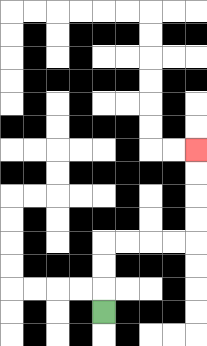{'start': '[4, 13]', 'end': '[8, 6]', 'path_directions': 'U,U,U,R,R,R,R,U,U,U,U', 'path_coordinates': '[[4, 13], [4, 12], [4, 11], [4, 10], [5, 10], [6, 10], [7, 10], [8, 10], [8, 9], [8, 8], [8, 7], [8, 6]]'}